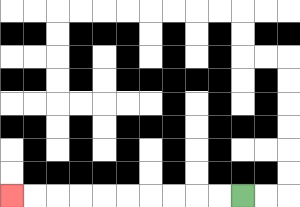{'start': '[10, 8]', 'end': '[0, 8]', 'path_directions': 'L,L,L,L,L,L,L,L,L,L', 'path_coordinates': '[[10, 8], [9, 8], [8, 8], [7, 8], [6, 8], [5, 8], [4, 8], [3, 8], [2, 8], [1, 8], [0, 8]]'}